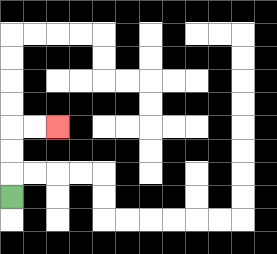{'start': '[0, 8]', 'end': '[2, 5]', 'path_directions': 'U,U,U,R,R', 'path_coordinates': '[[0, 8], [0, 7], [0, 6], [0, 5], [1, 5], [2, 5]]'}